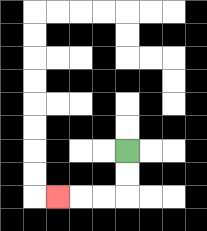{'start': '[5, 6]', 'end': '[2, 8]', 'path_directions': 'D,D,L,L,L', 'path_coordinates': '[[5, 6], [5, 7], [5, 8], [4, 8], [3, 8], [2, 8]]'}